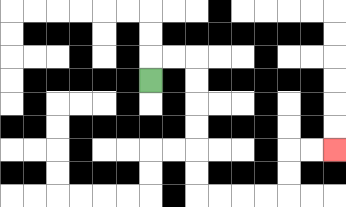{'start': '[6, 3]', 'end': '[14, 6]', 'path_directions': 'U,R,R,D,D,D,D,D,D,R,R,R,R,U,U,R,R', 'path_coordinates': '[[6, 3], [6, 2], [7, 2], [8, 2], [8, 3], [8, 4], [8, 5], [8, 6], [8, 7], [8, 8], [9, 8], [10, 8], [11, 8], [12, 8], [12, 7], [12, 6], [13, 6], [14, 6]]'}